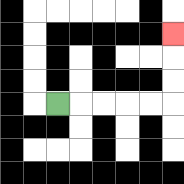{'start': '[2, 4]', 'end': '[7, 1]', 'path_directions': 'R,R,R,R,R,U,U,U', 'path_coordinates': '[[2, 4], [3, 4], [4, 4], [5, 4], [6, 4], [7, 4], [7, 3], [7, 2], [7, 1]]'}